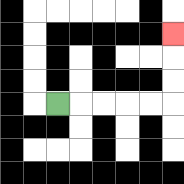{'start': '[2, 4]', 'end': '[7, 1]', 'path_directions': 'R,R,R,R,R,U,U,U', 'path_coordinates': '[[2, 4], [3, 4], [4, 4], [5, 4], [6, 4], [7, 4], [7, 3], [7, 2], [7, 1]]'}